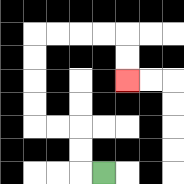{'start': '[4, 7]', 'end': '[5, 3]', 'path_directions': 'L,U,U,L,L,U,U,U,U,R,R,R,R,D,D', 'path_coordinates': '[[4, 7], [3, 7], [3, 6], [3, 5], [2, 5], [1, 5], [1, 4], [1, 3], [1, 2], [1, 1], [2, 1], [3, 1], [4, 1], [5, 1], [5, 2], [5, 3]]'}